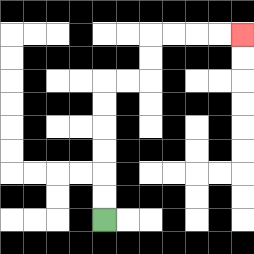{'start': '[4, 9]', 'end': '[10, 1]', 'path_directions': 'U,U,U,U,U,U,R,R,U,U,R,R,R,R', 'path_coordinates': '[[4, 9], [4, 8], [4, 7], [4, 6], [4, 5], [4, 4], [4, 3], [5, 3], [6, 3], [6, 2], [6, 1], [7, 1], [8, 1], [9, 1], [10, 1]]'}